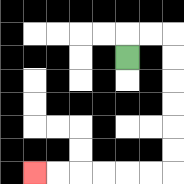{'start': '[5, 2]', 'end': '[1, 7]', 'path_directions': 'U,R,R,D,D,D,D,D,D,L,L,L,L,L,L', 'path_coordinates': '[[5, 2], [5, 1], [6, 1], [7, 1], [7, 2], [7, 3], [7, 4], [7, 5], [7, 6], [7, 7], [6, 7], [5, 7], [4, 7], [3, 7], [2, 7], [1, 7]]'}